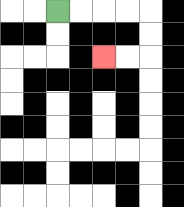{'start': '[2, 0]', 'end': '[4, 2]', 'path_directions': 'R,R,R,R,D,D,L,L', 'path_coordinates': '[[2, 0], [3, 0], [4, 0], [5, 0], [6, 0], [6, 1], [6, 2], [5, 2], [4, 2]]'}